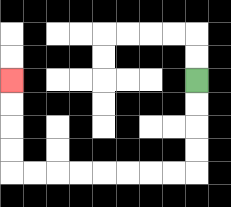{'start': '[8, 3]', 'end': '[0, 3]', 'path_directions': 'D,D,D,D,L,L,L,L,L,L,L,L,U,U,U,U', 'path_coordinates': '[[8, 3], [8, 4], [8, 5], [8, 6], [8, 7], [7, 7], [6, 7], [5, 7], [4, 7], [3, 7], [2, 7], [1, 7], [0, 7], [0, 6], [0, 5], [0, 4], [0, 3]]'}